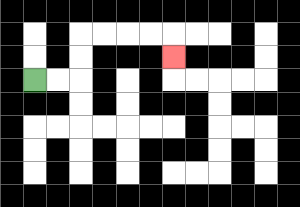{'start': '[1, 3]', 'end': '[7, 2]', 'path_directions': 'R,R,U,U,R,R,R,R,D', 'path_coordinates': '[[1, 3], [2, 3], [3, 3], [3, 2], [3, 1], [4, 1], [5, 1], [6, 1], [7, 1], [7, 2]]'}